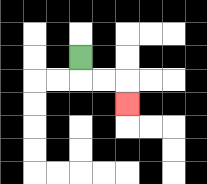{'start': '[3, 2]', 'end': '[5, 4]', 'path_directions': 'D,R,R,D', 'path_coordinates': '[[3, 2], [3, 3], [4, 3], [5, 3], [5, 4]]'}